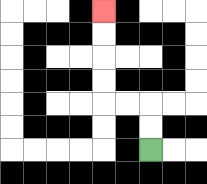{'start': '[6, 6]', 'end': '[4, 0]', 'path_directions': 'U,U,L,L,U,U,U,U', 'path_coordinates': '[[6, 6], [6, 5], [6, 4], [5, 4], [4, 4], [4, 3], [4, 2], [4, 1], [4, 0]]'}